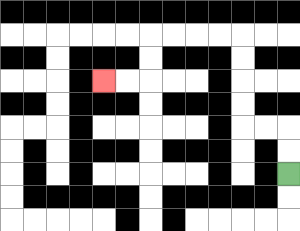{'start': '[12, 7]', 'end': '[4, 3]', 'path_directions': 'U,U,L,L,U,U,U,U,L,L,L,L,D,D,L,L', 'path_coordinates': '[[12, 7], [12, 6], [12, 5], [11, 5], [10, 5], [10, 4], [10, 3], [10, 2], [10, 1], [9, 1], [8, 1], [7, 1], [6, 1], [6, 2], [6, 3], [5, 3], [4, 3]]'}